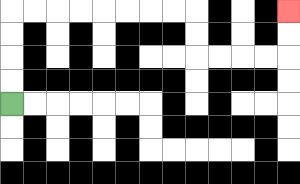{'start': '[0, 4]', 'end': '[12, 0]', 'path_directions': 'U,U,U,U,R,R,R,R,R,R,R,R,D,D,R,R,R,R,U,U', 'path_coordinates': '[[0, 4], [0, 3], [0, 2], [0, 1], [0, 0], [1, 0], [2, 0], [3, 0], [4, 0], [5, 0], [6, 0], [7, 0], [8, 0], [8, 1], [8, 2], [9, 2], [10, 2], [11, 2], [12, 2], [12, 1], [12, 0]]'}